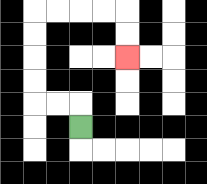{'start': '[3, 5]', 'end': '[5, 2]', 'path_directions': 'U,L,L,U,U,U,U,R,R,R,R,D,D', 'path_coordinates': '[[3, 5], [3, 4], [2, 4], [1, 4], [1, 3], [1, 2], [1, 1], [1, 0], [2, 0], [3, 0], [4, 0], [5, 0], [5, 1], [5, 2]]'}